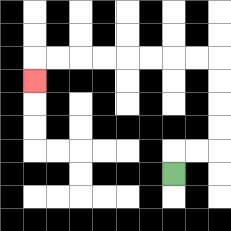{'start': '[7, 7]', 'end': '[1, 3]', 'path_directions': 'U,R,R,U,U,U,U,L,L,L,L,L,L,L,L,D', 'path_coordinates': '[[7, 7], [7, 6], [8, 6], [9, 6], [9, 5], [9, 4], [9, 3], [9, 2], [8, 2], [7, 2], [6, 2], [5, 2], [4, 2], [3, 2], [2, 2], [1, 2], [1, 3]]'}